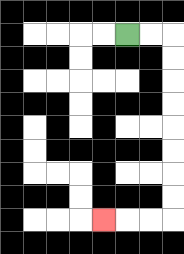{'start': '[5, 1]', 'end': '[4, 9]', 'path_directions': 'R,R,D,D,D,D,D,D,D,D,L,L,L', 'path_coordinates': '[[5, 1], [6, 1], [7, 1], [7, 2], [7, 3], [7, 4], [7, 5], [7, 6], [7, 7], [7, 8], [7, 9], [6, 9], [5, 9], [4, 9]]'}